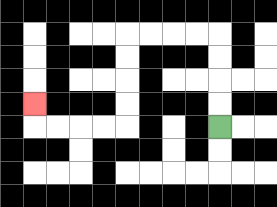{'start': '[9, 5]', 'end': '[1, 4]', 'path_directions': 'U,U,U,U,L,L,L,L,D,D,D,D,L,L,L,L,U', 'path_coordinates': '[[9, 5], [9, 4], [9, 3], [9, 2], [9, 1], [8, 1], [7, 1], [6, 1], [5, 1], [5, 2], [5, 3], [5, 4], [5, 5], [4, 5], [3, 5], [2, 5], [1, 5], [1, 4]]'}